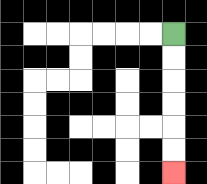{'start': '[7, 1]', 'end': '[7, 7]', 'path_directions': 'D,D,D,D,D,D', 'path_coordinates': '[[7, 1], [7, 2], [7, 3], [7, 4], [7, 5], [7, 6], [7, 7]]'}